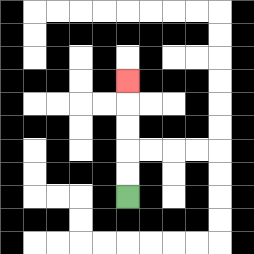{'start': '[5, 8]', 'end': '[5, 3]', 'path_directions': 'U,U,U,U,U', 'path_coordinates': '[[5, 8], [5, 7], [5, 6], [5, 5], [5, 4], [5, 3]]'}